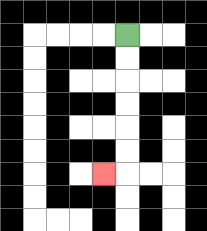{'start': '[5, 1]', 'end': '[4, 7]', 'path_directions': 'D,D,D,D,D,D,L', 'path_coordinates': '[[5, 1], [5, 2], [5, 3], [5, 4], [5, 5], [5, 6], [5, 7], [4, 7]]'}